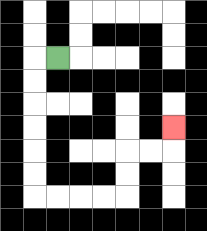{'start': '[2, 2]', 'end': '[7, 5]', 'path_directions': 'L,D,D,D,D,D,D,R,R,R,R,U,U,R,R,U', 'path_coordinates': '[[2, 2], [1, 2], [1, 3], [1, 4], [1, 5], [1, 6], [1, 7], [1, 8], [2, 8], [3, 8], [4, 8], [5, 8], [5, 7], [5, 6], [6, 6], [7, 6], [7, 5]]'}